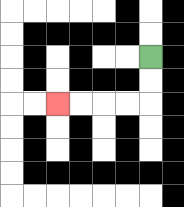{'start': '[6, 2]', 'end': '[2, 4]', 'path_directions': 'D,D,L,L,L,L', 'path_coordinates': '[[6, 2], [6, 3], [6, 4], [5, 4], [4, 4], [3, 4], [2, 4]]'}